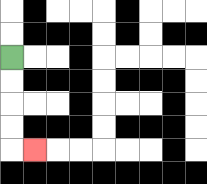{'start': '[0, 2]', 'end': '[1, 6]', 'path_directions': 'D,D,D,D,R', 'path_coordinates': '[[0, 2], [0, 3], [0, 4], [0, 5], [0, 6], [1, 6]]'}